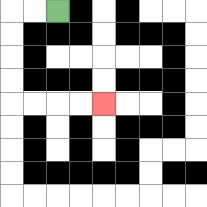{'start': '[2, 0]', 'end': '[4, 4]', 'path_directions': 'L,L,D,D,D,D,R,R,R,R', 'path_coordinates': '[[2, 0], [1, 0], [0, 0], [0, 1], [0, 2], [0, 3], [0, 4], [1, 4], [2, 4], [3, 4], [4, 4]]'}